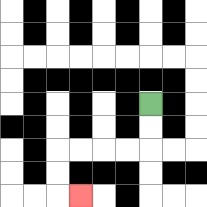{'start': '[6, 4]', 'end': '[3, 8]', 'path_directions': 'D,D,L,L,L,L,D,D,R', 'path_coordinates': '[[6, 4], [6, 5], [6, 6], [5, 6], [4, 6], [3, 6], [2, 6], [2, 7], [2, 8], [3, 8]]'}